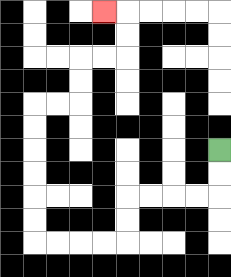{'start': '[9, 6]', 'end': '[4, 0]', 'path_directions': 'D,D,L,L,L,L,D,D,L,L,L,L,U,U,U,U,U,U,R,R,U,U,R,R,U,U,L', 'path_coordinates': '[[9, 6], [9, 7], [9, 8], [8, 8], [7, 8], [6, 8], [5, 8], [5, 9], [5, 10], [4, 10], [3, 10], [2, 10], [1, 10], [1, 9], [1, 8], [1, 7], [1, 6], [1, 5], [1, 4], [2, 4], [3, 4], [3, 3], [3, 2], [4, 2], [5, 2], [5, 1], [5, 0], [4, 0]]'}